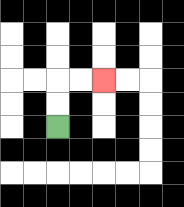{'start': '[2, 5]', 'end': '[4, 3]', 'path_directions': 'U,U,R,R', 'path_coordinates': '[[2, 5], [2, 4], [2, 3], [3, 3], [4, 3]]'}